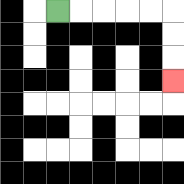{'start': '[2, 0]', 'end': '[7, 3]', 'path_directions': 'R,R,R,R,R,D,D,D', 'path_coordinates': '[[2, 0], [3, 0], [4, 0], [5, 0], [6, 0], [7, 0], [7, 1], [7, 2], [7, 3]]'}